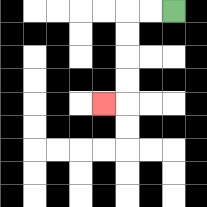{'start': '[7, 0]', 'end': '[4, 4]', 'path_directions': 'L,L,D,D,D,D,L', 'path_coordinates': '[[7, 0], [6, 0], [5, 0], [5, 1], [5, 2], [5, 3], [5, 4], [4, 4]]'}